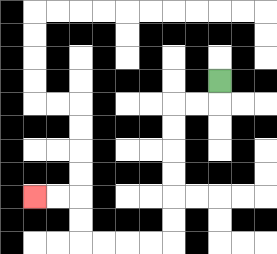{'start': '[9, 3]', 'end': '[1, 8]', 'path_directions': 'D,L,L,D,D,D,D,D,D,L,L,L,L,U,U,L,L', 'path_coordinates': '[[9, 3], [9, 4], [8, 4], [7, 4], [7, 5], [7, 6], [7, 7], [7, 8], [7, 9], [7, 10], [6, 10], [5, 10], [4, 10], [3, 10], [3, 9], [3, 8], [2, 8], [1, 8]]'}